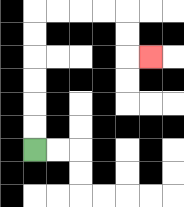{'start': '[1, 6]', 'end': '[6, 2]', 'path_directions': 'U,U,U,U,U,U,R,R,R,R,D,D,R', 'path_coordinates': '[[1, 6], [1, 5], [1, 4], [1, 3], [1, 2], [1, 1], [1, 0], [2, 0], [3, 0], [4, 0], [5, 0], [5, 1], [5, 2], [6, 2]]'}